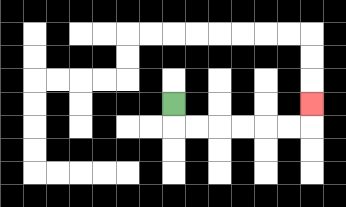{'start': '[7, 4]', 'end': '[13, 4]', 'path_directions': 'D,R,R,R,R,R,R,U', 'path_coordinates': '[[7, 4], [7, 5], [8, 5], [9, 5], [10, 5], [11, 5], [12, 5], [13, 5], [13, 4]]'}